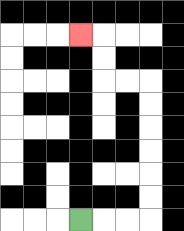{'start': '[3, 9]', 'end': '[3, 1]', 'path_directions': 'R,R,R,U,U,U,U,U,U,L,L,U,U,L', 'path_coordinates': '[[3, 9], [4, 9], [5, 9], [6, 9], [6, 8], [6, 7], [6, 6], [6, 5], [6, 4], [6, 3], [5, 3], [4, 3], [4, 2], [4, 1], [3, 1]]'}